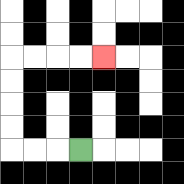{'start': '[3, 6]', 'end': '[4, 2]', 'path_directions': 'L,L,L,U,U,U,U,R,R,R,R', 'path_coordinates': '[[3, 6], [2, 6], [1, 6], [0, 6], [0, 5], [0, 4], [0, 3], [0, 2], [1, 2], [2, 2], [3, 2], [4, 2]]'}